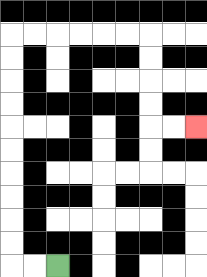{'start': '[2, 11]', 'end': '[8, 5]', 'path_directions': 'L,L,U,U,U,U,U,U,U,U,U,U,R,R,R,R,R,R,D,D,D,D,R,R', 'path_coordinates': '[[2, 11], [1, 11], [0, 11], [0, 10], [0, 9], [0, 8], [0, 7], [0, 6], [0, 5], [0, 4], [0, 3], [0, 2], [0, 1], [1, 1], [2, 1], [3, 1], [4, 1], [5, 1], [6, 1], [6, 2], [6, 3], [6, 4], [6, 5], [7, 5], [8, 5]]'}